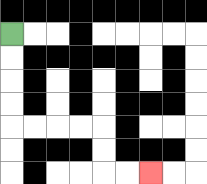{'start': '[0, 1]', 'end': '[6, 7]', 'path_directions': 'D,D,D,D,R,R,R,R,D,D,R,R', 'path_coordinates': '[[0, 1], [0, 2], [0, 3], [0, 4], [0, 5], [1, 5], [2, 5], [3, 5], [4, 5], [4, 6], [4, 7], [5, 7], [6, 7]]'}